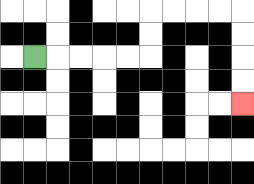{'start': '[1, 2]', 'end': '[10, 4]', 'path_directions': 'R,R,R,R,R,U,U,R,R,R,R,D,D,D,D', 'path_coordinates': '[[1, 2], [2, 2], [3, 2], [4, 2], [5, 2], [6, 2], [6, 1], [6, 0], [7, 0], [8, 0], [9, 0], [10, 0], [10, 1], [10, 2], [10, 3], [10, 4]]'}